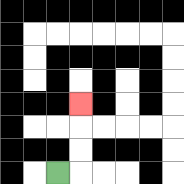{'start': '[2, 7]', 'end': '[3, 4]', 'path_directions': 'R,U,U,U', 'path_coordinates': '[[2, 7], [3, 7], [3, 6], [3, 5], [3, 4]]'}